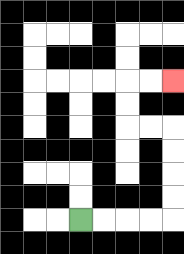{'start': '[3, 9]', 'end': '[7, 3]', 'path_directions': 'R,R,R,R,U,U,U,U,L,L,U,U,R,R', 'path_coordinates': '[[3, 9], [4, 9], [5, 9], [6, 9], [7, 9], [7, 8], [7, 7], [7, 6], [7, 5], [6, 5], [5, 5], [5, 4], [5, 3], [6, 3], [7, 3]]'}